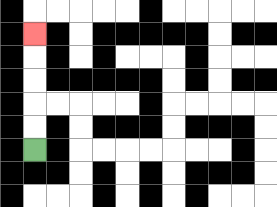{'start': '[1, 6]', 'end': '[1, 1]', 'path_directions': 'U,U,U,U,U', 'path_coordinates': '[[1, 6], [1, 5], [1, 4], [1, 3], [1, 2], [1, 1]]'}